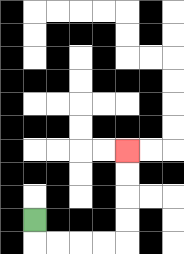{'start': '[1, 9]', 'end': '[5, 6]', 'path_directions': 'D,R,R,R,R,U,U,U,U', 'path_coordinates': '[[1, 9], [1, 10], [2, 10], [3, 10], [4, 10], [5, 10], [5, 9], [5, 8], [5, 7], [5, 6]]'}